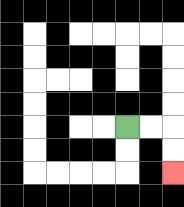{'start': '[5, 5]', 'end': '[7, 7]', 'path_directions': 'R,R,D,D', 'path_coordinates': '[[5, 5], [6, 5], [7, 5], [7, 6], [7, 7]]'}